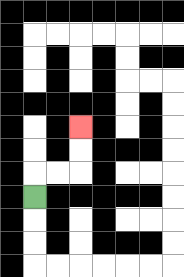{'start': '[1, 8]', 'end': '[3, 5]', 'path_directions': 'U,R,R,U,U', 'path_coordinates': '[[1, 8], [1, 7], [2, 7], [3, 7], [3, 6], [3, 5]]'}